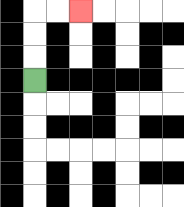{'start': '[1, 3]', 'end': '[3, 0]', 'path_directions': 'U,U,U,R,R', 'path_coordinates': '[[1, 3], [1, 2], [1, 1], [1, 0], [2, 0], [3, 0]]'}